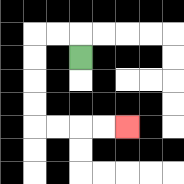{'start': '[3, 2]', 'end': '[5, 5]', 'path_directions': 'U,L,L,D,D,D,D,R,R,R,R', 'path_coordinates': '[[3, 2], [3, 1], [2, 1], [1, 1], [1, 2], [1, 3], [1, 4], [1, 5], [2, 5], [3, 5], [4, 5], [5, 5]]'}